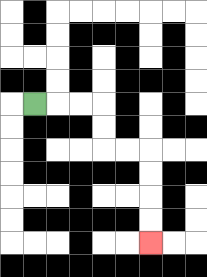{'start': '[1, 4]', 'end': '[6, 10]', 'path_directions': 'R,R,R,D,D,R,R,D,D,D,D', 'path_coordinates': '[[1, 4], [2, 4], [3, 4], [4, 4], [4, 5], [4, 6], [5, 6], [6, 6], [6, 7], [6, 8], [6, 9], [6, 10]]'}